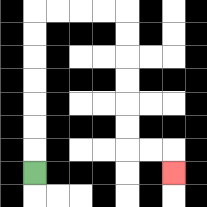{'start': '[1, 7]', 'end': '[7, 7]', 'path_directions': 'U,U,U,U,U,U,U,R,R,R,R,D,D,D,D,D,D,R,R,D', 'path_coordinates': '[[1, 7], [1, 6], [1, 5], [1, 4], [1, 3], [1, 2], [1, 1], [1, 0], [2, 0], [3, 0], [4, 0], [5, 0], [5, 1], [5, 2], [5, 3], [5, 4], [5, 5], [5, 6], [6, 6], [7, 6], [7, 7]]'}